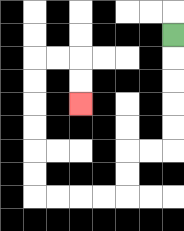{'start': '[7, 1]', 'end': '[3, 4]', 'path_directions': 'D,D,D,D,D,L,L,D,D,L,L,L,L,U,U,U,U,U,U,R,R,D,D', 'path_coordinates': '[[7, 1], [7, 2], [7, 3], [7, 4], [7, 5], [7, 6], [6, 6], [5, 6], [5, 7], [5, 8], [4, 8], [3, 8], [2, 8], [1, 8], [1, 7], [1, 6], [1, 5], [1, 4], [1, 3], [1, 2], [2, 2], [3, 2], [3, 3], [3, 4]]'}